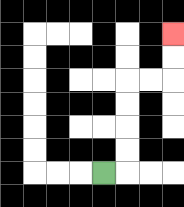{'start': '[4, 7]', 'end': '[7, 1]', 'path_directions': 'R,U,U,U,U,R,R,U,U', 'path_coordinates': '[[4, 7], [5, 7], [5, 6], [5, 5], [5, 4], [5, 3], [6, 3], [7, 3], [7, 2], [7, 1]]'}